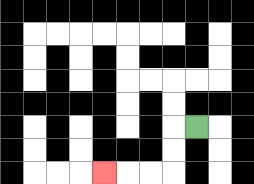{'start': '[8, 5]', 'end': '[4, 7]', 'path_directions': 'L,D,D,L,L,L', 'path_coordinates': '[[8, 5], [7, 5], [7, 6], [7, 7], [6, 7], [5, 7], [4, 7]]'}